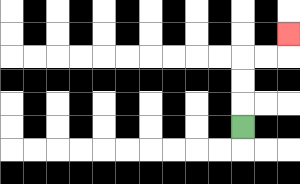{'start': '[10, 5]', 'end': '[12, 1]', 'path_directions': 'U,U,U,R,R,U', 'path_coordinates': '[[10, 5], [10, 4], [10, 3], [10, 2], [11, 2], [12, 2], [12, 1]]'}